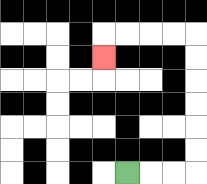{'start': '[5, 7]', 'end': '[4, 2]', 'path_directions': 'R,R,R,U,U,U,U,U,U,L,L,L,L,D', 'path_coordinates': '[[5, 7], [6, 7], [7, 7], [8, 7], [8, 6], [8, 5], [8, 4], [8, 3], [8, 2], [8, 1], [7, 1], [6, 1], [5, 1], [4, 1], [4, 2]]'}